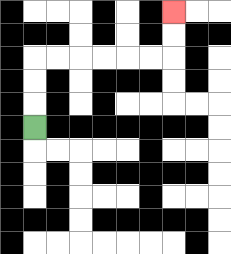{'start': '[1, 5]', 'end': '[7, 0]', 'path_directions': 'U,U,U,R,R,R,R,R,R,U,U', 'path_coordinates': '[[1, 5], [1, 4], [1, 3], [1, 2], [2, 2], [3, 2], [4, 2], [5, 2], [6, 2], [7, 2], [7, 1], [7, 0]]'}